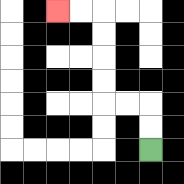{'start': '[6, 6]', 'end': '[2, 0]', 'path_directions': 'U,U,L,L,U,U,U,U,L,L', 'path_coordinates': '[[6, 6], [6, 5], [6, 4], [5, 4], [4, 4], [4, 3], [4, 2], [4, 1], [4, 0], [3, 0], [2, 0]]'}